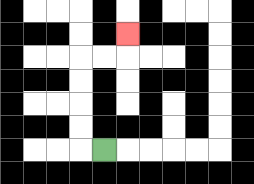{'start': '[4, 6]', 'end': '[5, 1]', 'path_directions': 'L,U,U,U,U,R,R,U', 'path_coordinates': '[[4, 6], [3, 6], [3, 5], [3, 4], [3, 3], [3, 2], [4, 2], [5, 2], [5, 1]]'}